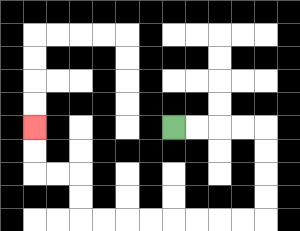{'start': '[7, 5]', 'end': '[1, 5]', 'path_directions': 'R,R,R,R,D,D,D,D,L,L,L,L,L,L,L,L,U,U,L,L,U,U', 'path_coordinates': '[[7, 5], [8, 5], [9, 5], [10, 5], [11, 5], [11, 6], [11, 7], [11, 8], [11, 9], [10, 9], [9, 9], [8, 9], [7, 9], [6, 9], [5, 9], [4, 9], [3, 9], [3, 8], [3, 7], [2, 7], [1, 7], [1, 6], [1, 5]]'}